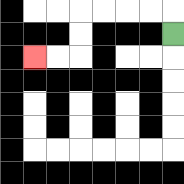{'start': '[7, 1]', 'end': '[1, 2]', 'path_directions': 'U,L,L,L,L,D,D,L,L', 'path_coordinates': '[[7, 1], [7, 0], [6, 0], [5, 0], [4, 0], [3, 0], [3, 1], [3, 2], [2, 2], [1, 2]]'}